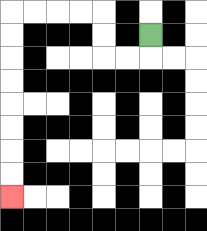{'start': '[6, 1]', 'end': '[0, 8]', 'path_directions': 'D,L,L,U,U,L,L,L,L,D,D,D,D,D,D,D,D', 'path_coordinates': '[[6, 1], [6, 2], [5, 2], [4, 2], [4, 1], [4, 0], [3, 0], [2, 0], [1, 0], [0, 0], [0, 1], [0, 2], [0, 3], [0, 4], [0, 5], [0, 6], [0, 7], [0, 8]]'}